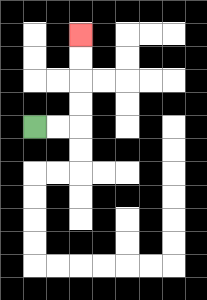{'start': '[1, 5]', 'end': '[3, 1]', 'path_directions': 'R,R,U,U,U,U', 'path_coordinates': '[[1, 5], [2, 5], [3, 5], [3, 4], [3, 3], [3, 2], [3, 1]]'}